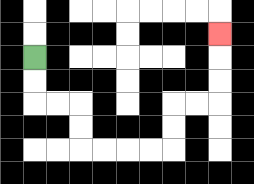{'start': '[1, 2]', 'end': '[9, 1]', 'path_directions': 'D,D,R,R,D,D,R,R,R,R,U,U,R,R,U,U,U', 'path_coordinates': '[[1, 2], [1, 3], [1, 4], [2, 4], [3, 4], [3, 5], [3, 6], [4, 6], [5, 6], [6, 6], [7, 6], [7, 5], [7, 4], [8, 4], [9, 4], [9, 3], [9, 2], [9, 1]]'}